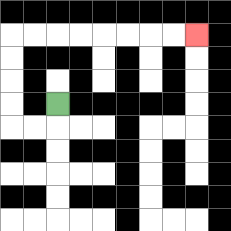{'start': '[2, 4]', 'end': '[8, 1]', 'path_directions': 'D,L,L,U,U,U,U,R,R,R,R,R,R,R,R', 'path_coordinates': '[[2, 4], [2, 5], [1, 5], [0, 5], [0, 4], [0, 3], [0, 2], [0, 1], [1, 1], [2, 1], [3, 1], [4, 1], [5, 1], [6, 1], [7, 1], [8, 1]]'}